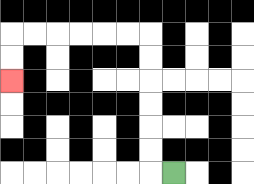{'start': '[7, 7]', 'end': '[0, 3]', 'path_directions': 'L,U,U,U,U,U,U,L,L,L,L,L,L,D,D', 'path_coordinates': '[[7, 7], [6, 7], [6, 6], [6, 5], [6, 4], [6, 3], [6, 2], [6, 1], [5, 1], [4, 1], [3, 1], [2, 1], [1, 1], [0, 1], [0, 2], [0, 3]]'}